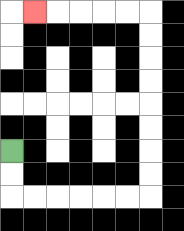{'start': '[0, 6]', 'end': '[1, 0]', 'path_directions': 'D,D,R,R,R,R,R,R,U,U,U,U,U,U,U,U,L,L,L,L,L', 'path_coordinates': '[[0, 6], [0, 7], [0, 8], [1, 8], [2, 8], [3, 8], [4, 8], [5, 8], [6, 8], [6, 7], [6, 6], [6, 5], [6, 4], [6, 3], [6, 2], [6, 1], [6, 0], [5, 0], [4, 0], [3, 0], [2, 0], [1, 0]]'}